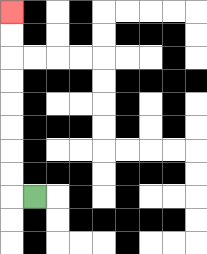{'start': '[1, 8]', 'end': '[0, 0]', 'path_directions': 'L,U,U,U,U,U,U,U,U', 'path_coordinates': '[[1, 8], [0, 8], [0, 7], [0, 6], [0, 5], [0, 4], [0, 3], [0, 2], [0, 1], [0, 0]]'}